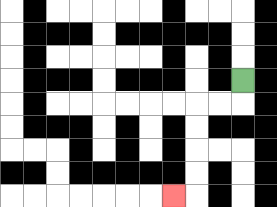{'start': '[10, 3]', 'end': '[7, 8]', 'path_directions': 'D,L,L,D,D,D,D,L', 'path_coordinates': '[[10, 3], [10, 4], [9, 4], [8, 4], [8, 5], [8, 6], [8, 7], [8, 8], [7, 8]]'}